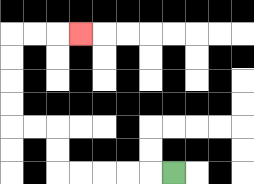{'start': '[7, 7]', 'end': '[3, 1]', 'path_directions': 'L,L,L,L,L,U,U,L,L,U,U,U,U,R,R,R', 'path_coordinates': '[[7, 7], [6, 7], [5, 7], [4, 7], [3, 7], [2, 7], [2, 6], [2, 5], [1, 5], [0, 5], [0, 4], [0, 3], [0, 2], [0, 1], [1, 1], [2, 1], [3, 1]]'}